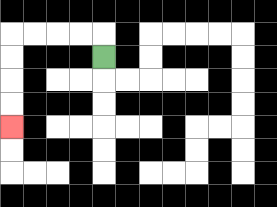{'start': '[4, 2]', 'end': '[0, 5]', 'path_directions': 'U,L,L,L,L,D,D,D,D', 'path_coordinates': '[[4, 2], [4, 1], [3, 1], [2, 1], [1, 1], [0, 1], [0, 2], [0, 3], [0, 4], [0, 5]]'}